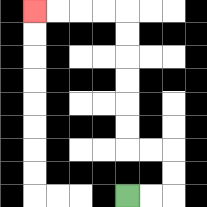{'start': '[5, 8]', 'end': '[1, 0]', 'path_directions': 'R,R,U,U,L,L,U,U,U,U,U,U,L,L,L,L', 'path_coordinates': '[[5, 8], [6, 8], [7, 8], [7, 7], [7, 6], [6, 6], [5, 6], [5, 5], [5, 4], [5, 3], [5, 2], [5, 1], [5, 0], [4, 0], [3, 0], [2, 0], [1, 0]]'}